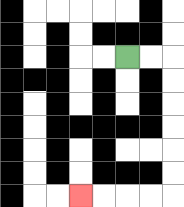{'start': '[5, 2]', 'end': '[3, 8]', 'path_directions': 'R,R,D,D,D,D,D,D,L,L,L,L', 'path_coordinates': '[[5, 2], [6, 2], [7, 2], [7, 3], [7, 4], [7, 5], [7, 6], [7, 7], [7, 8], [6, 8], [5, 8], [4, 8], [3, 8]]'}